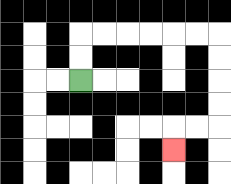{'start': '[3, 3]', 'end': '[7, 6]', 'path_directions': 'U,U,R,R,R,R,R,R,D,D,D,D,L,L,D', 'path_coordinates': '[[3, 3], [3, 2], [3, 1], [4, 1], [5, 1], [6, 1], [7, 1], [8, 1], [9, 1], [9, 2], [9, 3], [9, 4], [9, 5], [8, 5], [7, 5], [7, 6]]'}